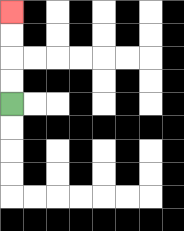{'start': '[0, 4]', 'end': '[0, 0]', 'path_directions': 'U,U,U,U', 'path_coordinates': '[[0, 4], [0, 3], [0, 2], [0, 1], [0, 0]]'}